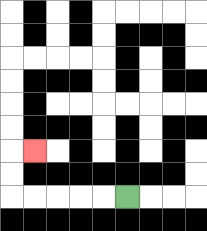{'start': '[5, 8]', 'end': '[1, 6]', 'path_directions': 'L,L,L,L,L,U,U,R', 'path_coordinates': '[[5, 8], [4, 8], [3, 8], [2, 8], [1, 8], [0, 8], [0, 7], [0, 6], [1, 6]]'}